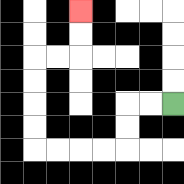{'start': '[7, 4]', 'end': '[3, 0]', 'path_directions': 'L,L,D,D,L,L,L,L,U,U,U,U,R,R,U,U', 'path_coordinates': '[[7, 4], [6, 4], [5, 4], [5, 5], [5, 6], [4, 6], [3, 6], [2, 6], [1, 6], [1, 5], [1, 4], [1, 3], [1, 2], [2, 2], [3, 2], [3, 1], [3, 0]]'}